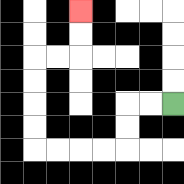{'start': '[7, 4]', 'end': '[3, 0]', 'path_directions': 'L,L,D,D,L,L,L,L,U,U,U,U,R,R,U,U', 'path_coordinates': '[[7, 4], [6, 4], [5, 4], [5, 5], [5, 6], [4, 6], [3, 6], [2, 6], [1, 6], [1, 5], [1, 4], [1, 3], [1, 2], [2, 2], [3, 2], [3, 1], [3, 0]]'}